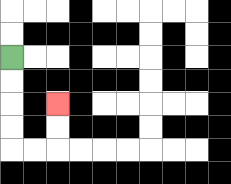{'start': '[0, 2]', 'end': '[2, 4]', 'path_directions': 'D,D,D,D,R,R,U,U', 'path_coordinates': '[[0, 2], [0, 3], [0, 4], [0, 5], [0, 6], [1, 6], [2, 6], [2, 5], [2, 4]]'}